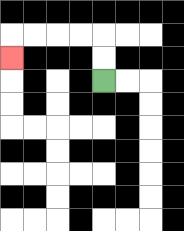{'start': '[4, 3]', 'end': '[0, 2]', 'path_directions': 'U,U,L,L,L,L,D', 'path_coordinates': '[[4, 3], [4, 2], [4, 1], [3, 1], [2, 1], [1, 1], [0, 1], [0, 2]]'}